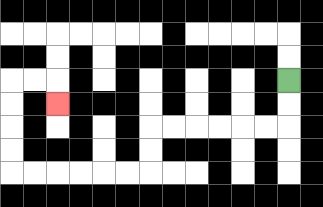{'start': '[12, 3]', 'end': '[2, 4]', 'path_directions': 'D,D,L,L,L,L,L,L,D,D,L,L,L,L,L,L,U,U,U,U,R,R,D', 'path_coordinates': '[[12, 3], [12, 4], [12, 5], [11, 5], [10, 5], [9, 5], [8, 5], [7, 5], [6, 5], [6, 6], [6, 7], [5, 7], [4, 7], [3, 7], [2, 7], [1, 7], [0, 7], [0, 6], [0, 5], [0, 4], [0, 3], [1, 3], [2, 3], [2, 4]]'}